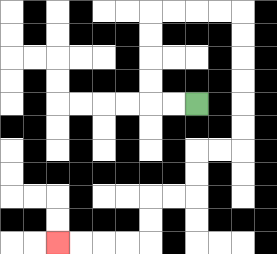{'start': '[8, 4]', 'end': '[2, 10]', 'path_directions': 'L,L,U,U,U,U,R,R,R,R,D,D,D,D,D,D,L,L,D,D,L,L,D,D,L,L,L,L', 'path_coordinates': '[[8, 4], [7, 4], [6, 4], [6, 3], [6, 2], [6, 1], [6, 0], [7, 0], [8, 0], [9, 0], [10, 0], [10, 1], [10, 2], [10, 3], [10, 4], [10, 5], [10, 6], [9, 6], [8, 6], [8, 7], [8, 8], [7, 8], [6, 8], [6, 9], [6, 10], [5, 10], [4, 10], [3, 10], [2, 10]]'}